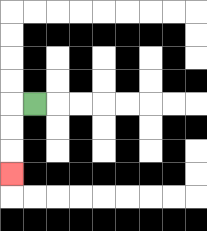{'start': '[1, 4]', 'end': '[0, 7]', 'path_directions': 'L,D,D,D', 'path_coordinates': '[[1, 4], [0, 4], [0, 5], [0, 6], [0, 7]]'}